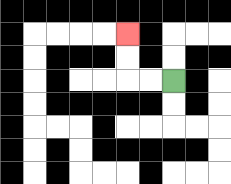{'start': '[7, 3]', 'end': '[5, 1]', 'path_directions': 'L,L,U,U', 'path_coordinates': '[[7, 3], [6, 3], [5, 3], [5, 2], [5, 1]]'}